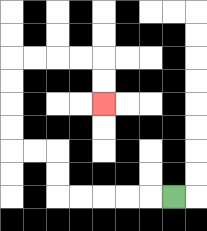{'start': '[7, 8]', 'end': '[4, 4]', 'path_directions': 'L,L,L,L,L,U,U,L,L,U,U,U,U,R,R,R,R,D,D', 'path_coordinates': '[[7, 8], [6, 8], [5, 8], [4, 8], [3, 8], [2, 8], [2, 7], [2, 6], [1, 6], [0, 6], [0, 5], [0, 4], [0, 3], [0, 2], [1, 2], [2, 2], [3, 2], [4, 2], [4, 3], [4, 4]]'}